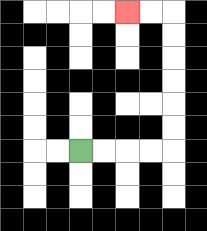{'start': '[3, 6]', 'end': '[5, 0]', 'path_directions': 'R,R,R,R,U,U,U,U,U,U,L,L', 'path_coordinates': '[[3, 6], [4, 6], [5, 6], [6, 6], [7, 6], [7, 5], [7, 4], [7, 3], [7, 2], [7, 1], [7, 0], [6, 0], [5, 0]]'}